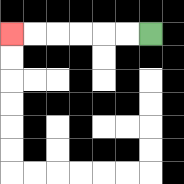{'start': '[6, 1]', 'end': '[0, 1]', 'path_directions': 'L,L,L,L,L,L', 'path_coordinates': '[[6, 1], [5, 1], [4, 1], [3, 1], [2, 1], [1, 1], [0, 1]]'}